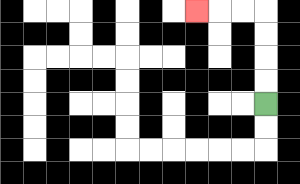{'start': '[11, 4]', 'end': '[8, 0]', 'path_directions': 'U,U,U,U,L,L,L', 'path_coordinates': '[[11, 4], [11, 3], [11, 2], [11, 1], [11, 0], [10, 0], [9, 0], [8, 0]]'}